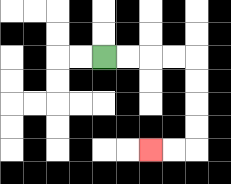{'start': '[4, 2]', 'end': '[6, 6]', 'path_directions': 'R,R,R,R,D,D,D,D,L,L', 'path_coordinates': '[[4, 2], [5, 2], [6, 2], [7, 2], [8, 2], [8, 3], [8, 4], [8, 5], [8, 6], [7, 6], [6, 6]]'}